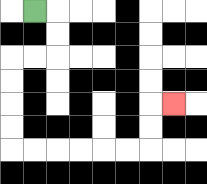{'start': '[1, 0]', 'end': '[7, 4]', 'path_directions': 'R,D,D,L,L,D,D,D,D,R,R,R,R,R,R,U,U,R', 'path_coordinates': '[[1, 0], [2, 0], [2, 1], [2, 2], [1, 2], [0, 2], [0, 3], [0, 4], [0, 5], [0, 6], [1, 6], [2, 6], [3, 6], [4, 6], [5, 6], [6, 6], [6, 5], [6, 4], [7, 4]]'}